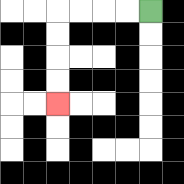{'start': '[6, 0]', 'end': '[2, 4]', 'path_directions': 'L,L,L,L,D,D,D,D', 'path_coordinates': '[[6, 0], [5, 0], [4, 0], [3, 0], [2, 0], [2, 1], [2, 2], [2, 3], [2, 4]]'}